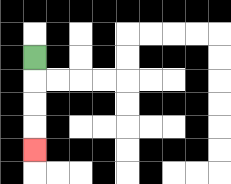{'start': '[1, 2]', 'end': '[1, 6]', 'path_directions': 'D,D,D,D', 'path_coordinates': '[[1, 2], [1, 3], [1, 4], [1, 5], [1, 6]]'}